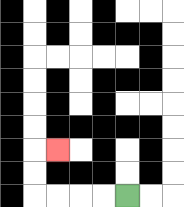{'start': '[5, 8]', 'end': '[2, 6]', 'path_directions': 'L,L,L,L,U,U,R', 'path_coordinates': '[[5, 8], [4, 8], [3, 8], [2, 8], [1, 8], [1, 7], [1, 6], [2, 6]]'}